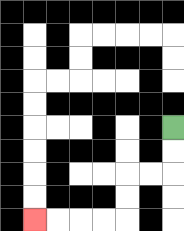{'start': '[7, 5]', 'end': '[1, 9]', 'path_directions': 'D,D,L,L,D,D,L,L,L,L', 'path_coordinates': '[[7, 5], [7, 6], [7, 7], [6, 7], [5, 7], [5, 8], [5, 9], [4, 9], [3, 9], [2, 9], [1, 9]]'}